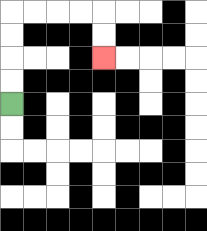{'start': '[0, 4]', 'end': '[4, 2]', 'path_directions': 'U,U,U,U,R,R,R,R,D,D', 'path_coordinates': '[[0, 4], [0, 3], [0, 2], [0, 1], [0, 0], [1, 0], [2, 0], [3, 0], [4, 0], [4, 1], [4, 2]]'}